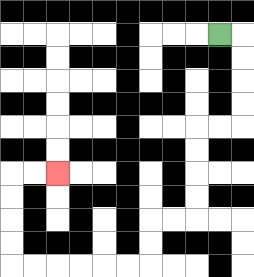{'start': '[9, 1]', 'end': '[2, 7]', 'path_directions': 'R,D,D,D,D,L,L,D,D,D,D,L,L,D,D,L,L,L,L,L,L,U,U,U,U,R,R', 'path_coordinates': '[[9, 1], [10, 1], [10, 2], [10, 3], [10, 4], [10, 5], [9, 5], [8, 5], [8, 6], [8, 7], [8, 8], [8, 9], [7, 9], [6, 9], [6, 10], [6, 11], [5, 11], [4, 11], [3, 11], [2, 11], [1, 11], [0, 11], [0, 10], [0, 9], [0, 8], [0, 7], [1, 7], [2, 7]]'}